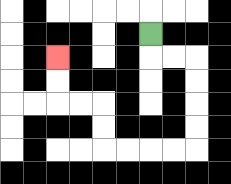{'start': '[6, 1]', 'end': '[2, 2]', 'path_directions': 'D,R,R,D,D,D,D,L,L,L,L,U,U,L,L,U,U', 'path_coordinates': '[[6, 1], [6, 2], [7, 2], [8, 2], [8, 3], [8, 4], [8, 5], [8, 6], [7, 6], [6, 6], [5, 6], [4, 6], [4, 5], [4, 4], [3, 4], [2, 4], [2, 3], [2, 2]]'}